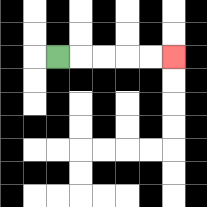{'start': '[2, 2]', 'end': '[7, 2]', 'path_directions': 'R,R,R,R,R', 'path_coordinates': '[[2, 2], [3, 2], [4, 2], [5, 2], [6, 2], [7, 2]]'}